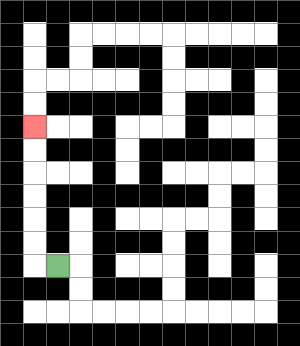{'start': '[2, 11]', 'end': '[1, 5]', 'path_directions': 'L,U,U,U,U,U,U', 'path_coordinates': '[[2, 11], [1, 11], [1, 10], [1, 9], [1, 8], [1, 7], [1, 6], [1, 5]]'}